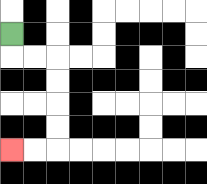{'start': '[0, 1]', 'end': '[0, 6]', 'path_directions': 'D,R,R,D,D,D,D,L,L', 'path_coordinates': '[[0, 1], [0, 2], [1, 2], [2, 2], [2, 3], [2, 4], [2, 5], [2, 6], [1, 6], [0, 6]]'}